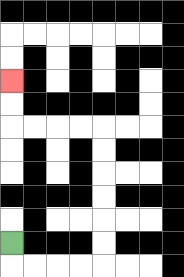{'start': '[0, 10]', 'end': '[0, 3]', 'path_directions': 'D,R,R,R,R,U,U,U,U,U,U,L,L,L,L,U,U', 'path_coordinates': '[[0, 10], [0, 11], [1, 11], [2, 11], [3, 11], [4, 11], [4, 10], [4, 9], [4, 8], [4, 7], [4, 6], [4, 5], [3, 5], [2, 5], [1, 5], [0, 5], [0, 4], [0, 3]]'}